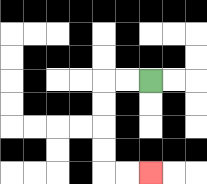{'start': '[6, 3]', 'end': '[6, 7]', 'path_directions': 'L,L,D,D,D,D,R,R', 'path_coordinates': '[[6, 3], [5, 3], [4, 3], [4, 4], [4, 5], [4, 6], [4, 7], [5, 7], [6, 7]]'}